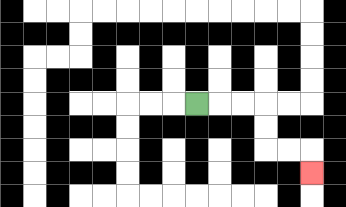{'start': '[8, 4]', 'end': '[13, 7]', 'path_directions': 'R,R,R,D,D,R,R,D', 'path_coordinates': '[[8, 4], [9, 4], [10, 4], [11, 4], [11, 5], [11, 6], [12, 6], [13, 6], [13, 7]]'}